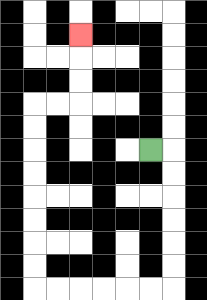{'start': '[6, 6]', 'end': '[3, 1]', 'path_directions': 'R,D,D,D,D,D,D,L,L,L,L,L,L,U,U,U,U,U,U,U,U,R,R,U,U,U', 'path_coordinates': '[[6, 6], [7, 6], [7, 7], [7, 8], [7, 9], [7, 10], [7, 11], [7, 12], [6, 12], [5, 12], [4, 12], [3, 12], [2, 12], [1, 12], [1, 11], [1, 10], [1, 9], [1, 8], [1, 7], [1, 6], [1, 5], [1, 4], [2, 4], [3, 4], [3, 3], [3, 2], [3, 1]]'}